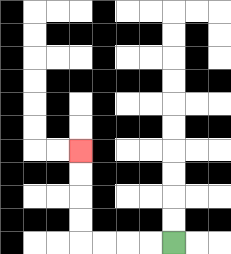{'start': '[7, 10]', 'end': '[3, 6]', 'path_directions': 'L,L,L,L,U,U,U,U', 'path_coordinates': '[[7, 10], [6, 10], [5, 10], [4, 10], [3, 10], [3, 9], [3, 8], [3, 7], [3, 6]]'}